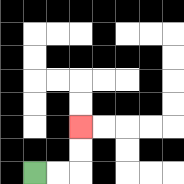{'start': '[1, 7]', 'end': '[3, 5]', 'path_directions': 'R,R,U,U', 'path_coordinates': '[[1, 7], [2, 7], [3, 7], [3, 6], [3, 5]]'}